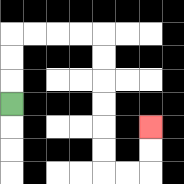{'start': '[0, 4]', 'end': '[6, 5]', 'path_directions': 'U,U,U,R,R,R,R,D,D,D,D,D,D,R,R,U,U', 'path_coordinates': '[[0, 4], [0, 3], [0, 2], [0, 1], [1, 1], [2, 1], [3, 1], [4, 1], [4, 2], [4, 3], [4, 4], [4, 5], [4, 6], [4, 7], [5, 7], [6, 7], [6, 6], [6, 5]]'}